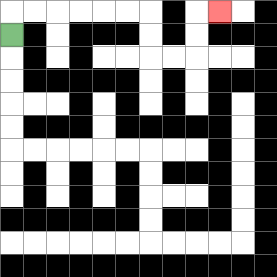{'start': '[0, 1]', 'end': '[9, 0]', 'path_directions': 'U,R,R,R,R,R,R,D,D,R,R,U,U,R', 'path_coordinates': '[[0, 1], [0, 0], [1, 0], [2, 0], [3, 0], [4, 0], [5, 0], [6, 0], [6, 1], [6, 2], [7, 2], [8, 2], [8, 1], [8, 0], [9, 0]]'}